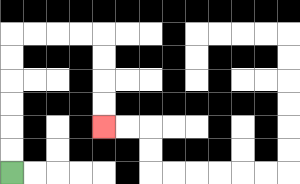{'start': '[0, 7]', 'end': '[4, 5]', 'path_directions': 'U,U,U,U,U,U,R,R,R,R,D,D,D,D', 'path_coordinates': '[[0, 7], [0, 6], [0, 5], [0, 4], [0, 3], [0, 2], [0, 1], [1, 1], [2, 1], [3, 1], [4, 1], [4, 2], [4, 3], [4, 4], [4, 5]]'}